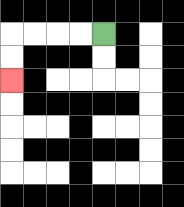{'start': '[4, 1]', 'end': '[0, 3]', 'path_directions': 'L,L,L,L,D,D', 'path_coordinates': '[[4, 1], [3, 1], [2, 1], [1, 1], [0, 1], [0, 2], [0, 3]]'}